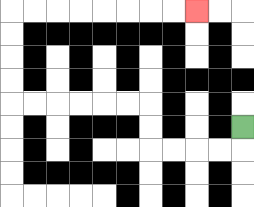{'start': '[10, 5]', 'end': '[8, 0]', 'path_directions': 'D,L,L,L,L,U,U,L,L,L,L,L,L,U,U,U,U,R,R,R,R,R,R,R,R', 'path_coordinates': '[[10, 5], [10, 6], [9, 6], [8, 6], [7, 6], [6, 6], [6, 5], [6, 4], [5, 4], [4, 4], [3, 4], [2, 4], [1, 4], [0, 4], [0, 3], [0, 2], [0, 1], [0, 0], [1, 0], [2, 0], [3, 0], [4, 0], [5, 0], [6, 0], [7, 0], [8, 0]]'}